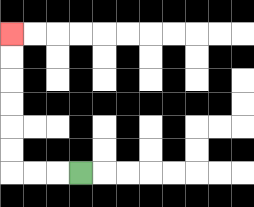{'start': '[3, 7]', 'end': '[0, 1]', 'path_directions': 'L,L,L,U,U,U,U,U,U', 'path_coordinates': '[[3, 7], [2, 7], [1, 7], [0, 7], [0, 6], [0, 5], [0, 4], [0, 3], [0, 2], [0, 1]]'}